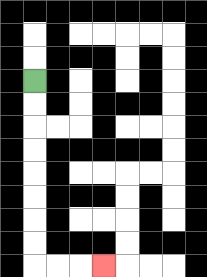{'start': '[1, 3]', 'end': '[4, 11]', 'path_directions': 'D,D,D,D,D,D,D,D,R,R,R', 'path_coordinates': '[[1, 3], [1, 4], [1, 5], [1, 6], [1, 7], [1, 8], [1, 9], [1, 10], [1, 11], [2, 11], [3, 11], [4, 11]]'}